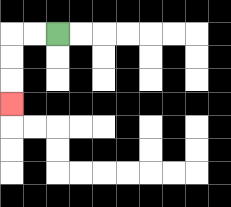{'start': '[2, 1]', 'end': '[0, 4]', 'path_directions': 'L,L,D,D,D', 'path_coordinates': '[[2, 1], [1, 1], [0, 1], [0, 2], [0, 3], [0, 4]]'}